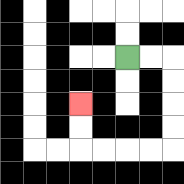{'start': '[5, 2]', 'end': '[3, 4]', 'path_directions': 'R,R,D,D,D,D,L,L,L,L,U,U', 'path_coordinates': '[[5, 2], [6, 2], [7, 2], [7, 3], [7, 4], [7, 5], [7, 6], [6, 6], [5, 6], [4, 6], [3, 6], [3, 5], [3, 4]]'}